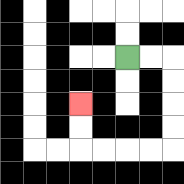{'start': '[5, 2]', 'end': '[3, 4]', 'path_directions': 'R,R,D,D,D,D,L,L,L,L,U,U', 'path_coordinates': '[[5, 2], [6, 2], [7, 2], [7, 3], [7, 4], [7, 5], [7, 6], [6, 6], [5, 6], [4, 6], [3, 6], [3, 5], [3, 4]]'}